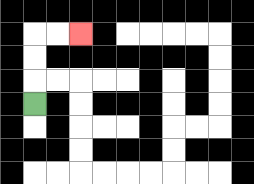{'start': '[1, 4]', 'end': '[3, 1]', 'path_directions': 'U,U,U,R,R', 'path_coordinates': '[[1, 4], [1, 3], [1, 2], [1, 1], [2, 1], [3, 1]]'}